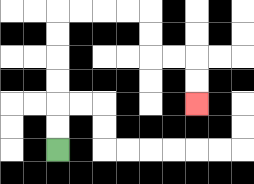{'start': '[2, 6]', 'end': '[8, 4]', 'path_directions': 'U,U,U,U,U,U,R,R,R,R,D,D,R,R,D,D', 'path_coordinates': '[[2, 6], [2, 5], [2, 4], [2, 3], [2, 2], [2, 1], [2, 0], [3, 0], [4, 0], [5, 0], [6, 0], [6, 1], [6, 2], [7, 2], [8, 2], [8, 3], [8, 4]]'}